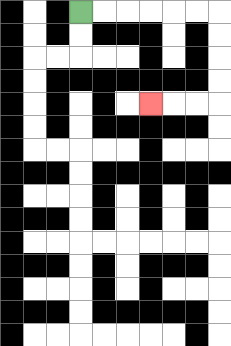{'start': '[3, 0]', 'end': '[6, 4]', 'path_directions': 'R,R,R,R,R,R,D,D,D,D,L,L,L', 'path_coordinates': '[[3, 0], [4, 0], [5, 0], [6, 0], [7, 0], [8, 0], [9, 0], [9, 1], [9, 2], [9, 3], [9, 4], [8, 4], [7, 4], [6, 4]]'}